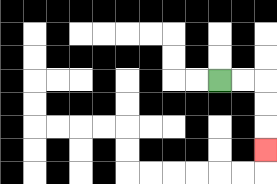{'start': '[9, 3]', 'end': '[11, 6]', 'path_directions': 'R,R,D,D,D', 'path_coordinates': '[[9, 3], [10, 3], [11, 3], [11, 4], [11, 5], [11, 6]]'}